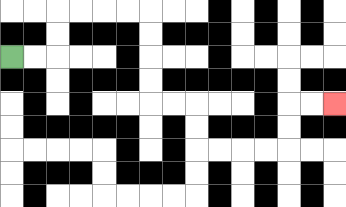{'start': '[0, 2]', 'end': '[14, 4]', 'path_directions': 'R,R,U,U,R,R,R,R,D,D,D,D,R,R,D,D,R,R,R,R,U,U,R,R', 'path_coordinates': '[[0, 2], [1, 2], [2, 2], [2, 1], [2, 0], [3, 0], [4, 0], [5, 0], [6, 0], [6, 1], [6, 2], [6, 3], [6, 4], [7, 4], [8, 4], [8, 5], [8, 6], [9, 6], [10, 6], [11, 6], [12, 6], [12, 5], [12, 4], [13, 4], [14, 4]]'}